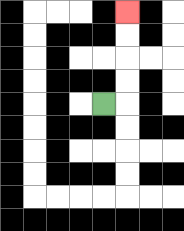{'start': '[4, 4]', 'end': '[5, 0]', 'path_directions': 'R,U,U,U,U', 'path_coordinates': '[[4, 4], [5, 4], [5, 3], [5, 2], [5, 1], [5, 0]]'}